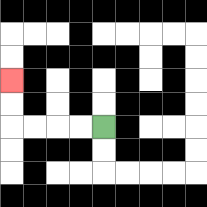{'start': '[4, 5]', 'end': '[0, 3]', 'path_directions': 'L,L,L,L,U,U', 'path_coordinates': '[[4, 5], [3, 5], [2, 5], [1, 5], [0, 5], [0, 4], [0, 3]]'}